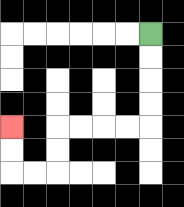{'start': '[6, 1]', 'end': '[0, 5]', 'path_directions': 'D,D,D,D,L,L,L,L,D,D,L,L,U,U', 'path_coordinates': '[[6, 1], [6, 2], [6, 3], [6, 4], [6, 5], [5, 5], [4, 5], [3, 5], [2, 5], [2, 6], [2, 7], [1, 7], [0, 7], [0, 6], [0, 5]]'}